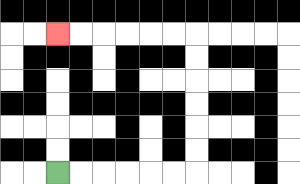{'start': '[2, 7]', 'end': '[2, 1]', 'path_directions': 'R,R,R,R,R,R,U,U,U,U,U,U,L,L,L,L,L,L', 'path_coordinates': '[[2, 7], [3, 7], [4, 7], [5, 7], [6, 7], [7, 7], [8, 7], [8, 6], [8, 5], [8, 4], [8, 3], [8, 2], [8, 1], [7, 1], [6, 1], [5, 1], [4, 1], [3, 1], [2, 1]]'}